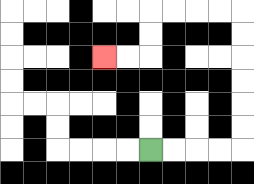{'start': '[6, 6]', 'end': '[4, 2]', 'path_directions': 'R,R,R,R,U,U,U,U,U,U,L,L,L,L,D,D,L,L', 'path_coordinates': '[[6, 6], [7, 6], [8, 6], [9, 6], [10, 6], [10, 5], [10, 4], [10, 3], [10, 2], [10, 1], [10, 0], [9, 0], [8, 0], [7, 0], [6, 0], [6, 1], [6, 2], [5, 2], [4, 2]]'}